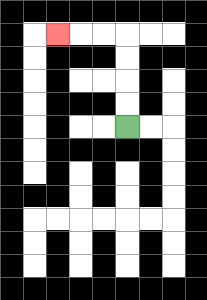{'start': '[5, 5]', 'end': '[2, 1]', 'path_directions': 'U,U,U,U,L,L,L', 'path_coordinates': '[[5, 5], [5, 4], [5, 3], [5, 2], [5, 1], [4, 1], [3, 1], [2, 1]]'}